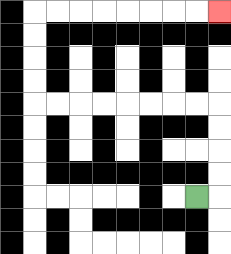{'start': '[8, 8]', 'end': '[9, 0]', 'path_directions': 'R,U,U,U,U,L,L,L,L,L,L,L,L,U,U,U,U,R,R,R,R,R,R,R,R', 'path_coordinates': '[[8, 8], [9, 8], [9, 7], [9, 6], [9, 5], [9, 4], [8, 4], [7, 4], [6, 4], [5, 4], [4, 4], [3, 4], [2, 4], [1, 4], [1, 3], [1, 2], [1, 1], [1, 0], [2, 0], [3, 0], [4, 0], [5, 0], [6, 0], [7, 0], [8, 0], [9, 0]]'}